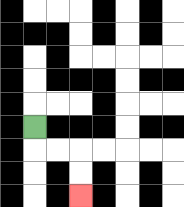{'start': '[1, 5]', 'end': '[3, 8]', 'path_directions': 'D,R,R,D,D', 'path_coordinates': '[[1, 5], [1, 6], [2, 6], [3, 6], [3, 7], [3, 8]]'}